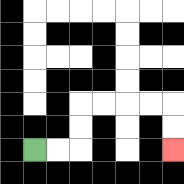{'start': '[1, 6]', 'end': '[7, 6]', 'path_directions': 'R,R,U,U,R,R,R,R,D,D', 'path_coordinates': '[[1, 6], [2, 6], [3, 6], [3, 5], [3, 4], [4, 4], [5, 4], [6, 4], [7, 4], [7, 5], [7, 6]]'}